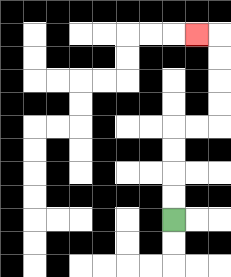{'start': '[7, 9]', 'end': '[8, 1]', 'path_directions': 'U,U,U,U,R,R,U,U,U,U,L', 'path_coordinates': '[[7, 9], [7, 8], [7, 7], [7, 6], [7, 5], [8, 5], [9, 5], [9, 4], [9, 3], [9, 2], [9, 1], [8, 1]]'}